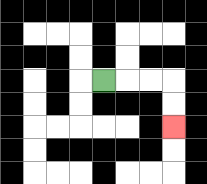{'start': '[4, 3]', 'end': '[7, 5]', 'path_directions': 'R,R,R,D,D', 'path_coordinates': '[[4, 3], [5, 3], [6, 3], [7, 3], [7, 4], [7, 5]]'}